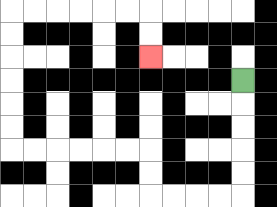{'start': '[10, 3]', 'end': '[6, 2]', 'path_directions': 'D,D,D,D,D,L,L,L,L,U,U,L,L,L,L,L,L,U,U,U,U,U,U,R,R,R,R,R,R,D,D', 'path_coordinates': '[[10, 3], [10, 4], [10, 5], [10, 6], [10, 7], [10, 8], [9, 8], [8, 8], [7, 8], [6, 8], [6, 7], [6, 6], [5, 6], [4, 6], [3, 6], [2, 6], [1, 6], [0, 6], [0, 5], [0, 4], [0, 3], [0, 2], [0, 1], [0, 0], [1, 0], [2, 0], [3, 0], [4, 0], [5, 0], [6, 0], [6, 1], [6, 2]]'}